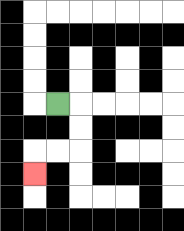{'start': '[2, 4]', 'end': '[1, 7]', 'path_directions': 'R,D,D,L,L,D', 'path_coordinates': '[[2, 4], [3, 4], [3, 5], [3, 6], [2, 6], [1, 6], [1, 7]]'}